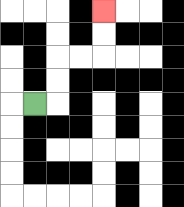{'start': '[1, 4]', 'end': '[4, 0]', 'path_directions': 'R,U,U,R,R,U,U', 'path_coordinates': '[[1, 4], [2, 4], [2, 3], [2, 2], [3, 2], [4, 2], [4, 1], [4, 0]]'}